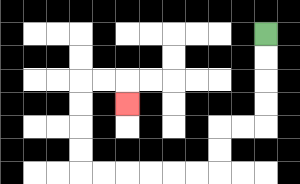{'start': '[11, 1]', 'end': '[5, 4]', 'path_directions': 'D,D,D,D,L,L,D,D,L,L,L,L,L,L,U,U,U,U,R,R,D', 'path_coordinates': '[[11, 1], [11, 2], [11, 3], [11, 4], [11, 5], [10, 5], [9, 5], [9, 6], [9, 7], [8, 7], [7, 7], [6, 7], [5, 7], [4, 7], [3, 7], [3, 6], [3, 5], [3, 4], [3, 3], [4, 3], [5, 3], [5, 4]]'}